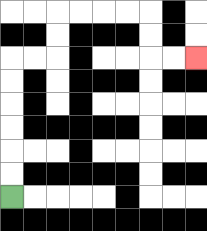{'start': '[0, 8]', 'end': '[8, 2]', 'path_directions': 'U,U,U,U,U,U,R,R,U,U,R,R,R,R,D,D,R,R', 'path_coordinates': '[[0, 8], [0, 7], [0, 6], [0, 5], [0, 4], [0, 3], [0, 2], [1, 2], [2, 2], [2, 1], [2, 0], [3, 0], [4, 0], [5, 0], [6, 0], [6, 1], [6, 2], [7, 2], [8, 2]]'}